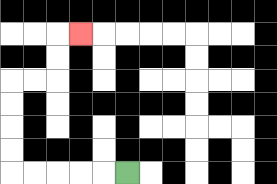{'start': '[5, 7]', 'end': '[3, 1]', 'path_directions': 'L,L,L,L,L,U,U,U,U,R,R,U,U,R', 'path_coordinates': '[[5, 7], [4, 7], [3, 7], [2, 7], [1, 7], [0, 7], [0, 6], [0, 5], [0, 4], [0, 3], [1, 3], [2, 3], [2, 2], [2, 1], [3, 1]]'}